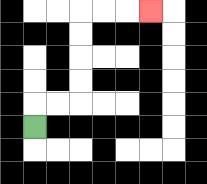{'start': '[1, 5]', 'end': '[6, 0]', 'path_directions': 'U,R,R,U,U,U,U,R,R,R', 'path_coordinates': '[[1, 5], [1, 4], [2, 4], [3, 4], [3, 3], [3, 2], [3, 1], [3, 0], [4, 0], [5, 0], [6, 0]]'}